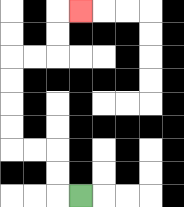{'start': '[3, 8]', 'end': '[3, 0]', 'path_directions': 'L,U,U,L,L,U,U,U,U,R,R,U,U,R', 'path_coordinates': '[[3, 8], [2, 8], [2, 7], [2, 6], [1, 6], [0, 6], [0, 5], [0, 4], [0, 3], [0, 2], [1, 2], [2, 2], [2, 1], [2, 0], [3, 0]]'}